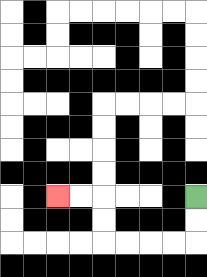{'start': '[8, 8]', 'end': '[2, 8]', 'path_directions': 'D,D,L,L,L,L,U,U,L,L', 'path_coordinates': '[[8, 8], [8, 9], [8, 10], [7, 10], [6, 10], [5, 10], [4, 10], [4, 9], [4, 8], [3, 8], [2, 8]]'}